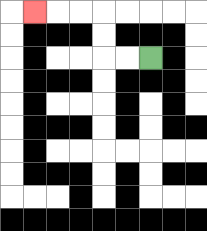{'start': '[6, 2]', 'end': '[1, 0]', 'path_directions': 'L,L,U,U,L,L,L', 'path_coordinates': '[[6, 2], [5, 2], [4, 2], [4, 1], [4, 0], [3, 0], [2, 0], [1, 0]]'}